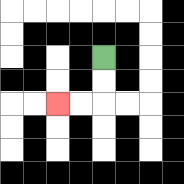{'start': '[4, 2]', 'end': '[2, 4]', 'path_directions': 'D,D,L,L', 'path_coordinates': '[[4, 2], [4, 3], [4, 4], [3, 4], [2, 4]]'}